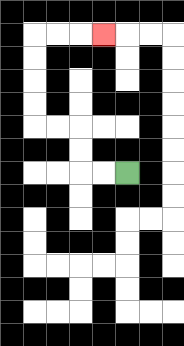{'start': '[5, 7]', 'end': '[4, 1]', 'path_directions': 'L,L,U,U,L,L,U,U,U,U,R,R,R', 'path_coordinates': '[[5, 7], [4, 7], [3, 7], [3, 6], [3, 5], [2, 5], [1, 5], [1, 4], [1, 3], [1, 2], [1, 1], [2, 1], [3, 1], [4, 1]]'}